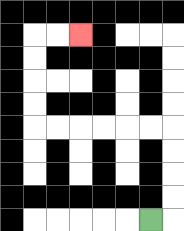{'start': '[6, 9]', 'end': '[3, 1]', 'path_directions': 'R,U,U,U,U,L,L,L,L,L,L,U,U,U,U,R,R', 'path_coordinates': '[[6, 9], [7, 9], [7, 8], [7, 7], [7, 6], [7, 5], [6, 5], [5, 5], [4, 5], [3, 5], [2, 5], [1, 5], [1, 4], [1, 3], [1, 2], [1, 1], [2, 1], [3, 1]]'}